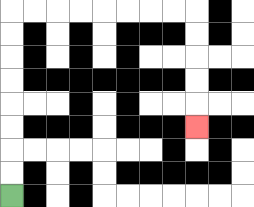{'start': '[0, 8]', 'end': '[8, 5]', 'path_directions': 'U,U,U,U,U,U,U,U,R,R,R,R,R,R,R,R,D,D,D,D,D', 'path_coordinates': '[[0, 8], [0, 7], [0, 6], [0, 5], [0, 4], [0, 3], [0, 2], [0, 1], [0, 0], [1, 0], [2, 0], [3, 0], [4, 0], [5, 0], [6, 0], [7, 0], [8, 0], [8, 1], [8, 2], [8, 3], [8, 4], [8, 5]]'}